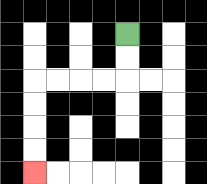{'start': '[5, 1]', 'end': '[1, 7]', 'path_directions': 'D,D,L,L,L,L,D,D,D,D', 'path_coordinates': '[[5, 1], [5, 2], [5, 3], [4, 3], [3, 3], [2, 3], [1, 3], [1, 4], [1, 5], [1, 6], [1, 7]]'}